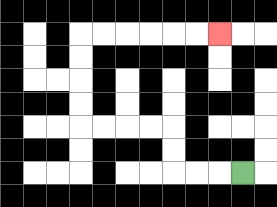{'start': '[10, 7]', 'end': '[9, 1]', 'path_directions': 'L,L,L,U,U,L,L,L,L,U,U,U,U,R,R,R,R,R,R', 'path_coordinates': '[[10, 7], [9, 7], [8, 7], [7, 7], [7, 6], [7, 5], [6, 5], [5, 5], [4, 5], [3, 5], [3, 4], [3, 3], [3, 2], [3, 1], [4, 1], [5, 1], [6, 1], [7, 1], [8, 1], [9, 1]]'}